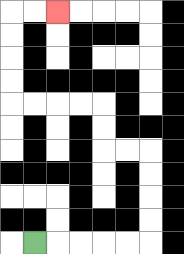{'start': '[1, 10]', 'end': '[2, 0]', 'path_directions': 'R,R,R,R,R,U,U,U,U,L,L,U,U,L,L,L,L,U,U,U,U,R,R', 'path_coordinates': '[[1, 10], [2, 10], [3, 10], [4, 10], [5, 10], [6, 10], [6, 9], [6, 8], [6, 7], [6, 6], [5, 6], [4, 6], [4, 5], [4, 4], [3, 4], [2, 4], [1, 4], [0, 4], [0, 3], [0, 2], [0, 1], [0, 0], [1, 0], [2, 0]]'}